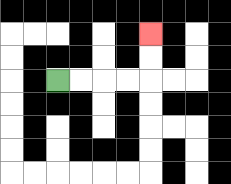{'start': '[2, 3]', 'end': '[6, 1]', 'path_directions': 'R,R,R,R,U,U', 'path_coordinates': '[[2, 3], [3, 3], [4, 3], [5, 3], [6, 3], [6, 2], [6, 1]]'}